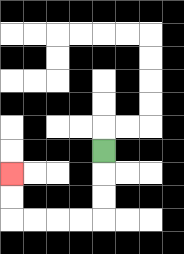{'start': '[4, 6]', 'end': '[0, 7]', 'path_directions': 'D,D,D,L,L,L,L,U,U', 'path_coordinates': '[[4, 6], [4, 7], [4, 8], [4, 9], [3, 9], [2, 9], [1, 9], [0, 9], [0, 8], [0, 7]]'}